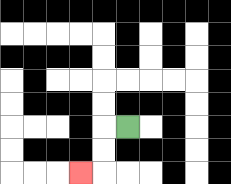{'start': '[5, 5]', 'end': '[3, 7]', 'path_directions': 'L,D,D,L', 'path_coordinates': '[[5, 5], [4, 5], [4, 6], [4, 7], [3, 7]]'}